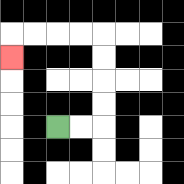{'start': '[2, 5]', 'end': '[0, 2]', 'path_directions': 'R,R,U,U,U,U,L,L,L,L,D', 'path_coordinates': '[[2, 5], [3, 5], [4, 5], [4, 4], [4, 3], [4, 2], [4, 1], [3, 1], [2, 1], [1, 1], [0, 1], [0, 2]]'}